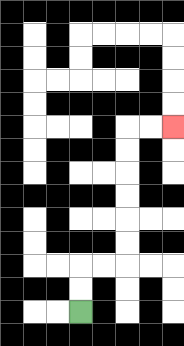{'start': '[3, 13]', 'end': '[7, 5]', 'path_directions': 'U,U,R,R,U,U,U,U,U,U,R,R', 'path_coordinates': '[[3, 13], [3, 12], [3, 11], [4, 11], [5, 11], [5, 10], [5, 9], [5, 8], [5, 7], [5, 6], [5, 5], [6, 5], [7, 5]]'}